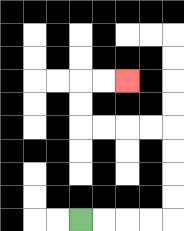{'start': '[3, 9]', 'end': '[5, 3]', 'path_directions': 'R,R,R,R,U,U,U,U,L,L,L,L,U,U,R,R', 'path_coordinates': '[[3, 9], [4, 9], [5, 9], [6, 9], [7, 9], [7, 8], [7, 7], [7, 6], [7, 5], [6, 5], [5, 5], [4, 5], [3, 5], [3, 4], [3, 3], [4, 3], [5, 3]]'}